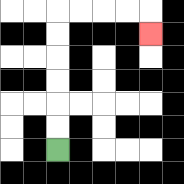{'start': '[2, 6]', 'end': '[6, 1]', 'path_directions': 'U,U,U,U,U,U,R,R,R,R,D', 'path_coordinates': '[[2, 6], [2, 5], [2, 4], [2, 3], [2, 2], [2, 1], [2, 0], [3, 0], [4, 0], [5, 0], [6, 0], [6, 1]]'}